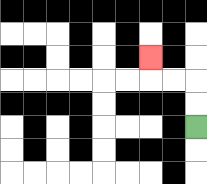{'start': '[8, 5]', 'end': '[6, 2]', 'path_directions': 'U,U,L,L,U', 'path_coordinates': '[[8, 5], [8, 4], [8, 3], [7, 3], [6, 3], [6, 2]]'}